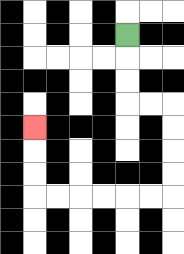{'start': '[5, 1]', 'end': '[1, 5]', 'path_directions': 'D,D,D,R,R,D,D,D,D,L,L,L,L,L,L,U,U,U', 'path_coordinates': '[[5, 1], [5, 2], [5, 3], [5, 4], [6, 4], [7, 4], [7, 5], [7, 6], [7, 7], [7, 8], [6, 8], [5, 8], [4, 8], [3, 8], [2, 8], [1, 8], [1, 7], [1, 6], [1, 5]]'}